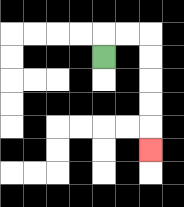{'start': '[4, 2]', 'end': '[6, 6]', 'path_directions': 'U,R,R,D,D,D,D,D', 'path_coordinates': '[[4, 2], [4, 1], [5, 1], [6, 1], [6, 2], [6, 3], [6, 4], [6, 5], [6, 6]]'}